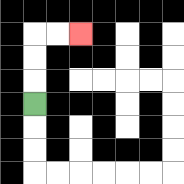{'start': '[1, 4]', 'end': '[3, 1]', 'path_directions': 'U,U,U,R,R', 'path_coordinates': '[[1, 4], [1, 3], [1, 2], [1, 1], [2, 1], [3, 1]]'}